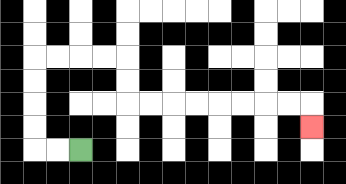{'start': '[3, 6]', 'end': '[13, 5]', 'path_directions': 'L,L,U,U,U,U,R,R,R,R,D,D,R,R,R,R,R,R,R,R,D', 'path_coordinates': '[[3, 6], [2, 6], [1, 6], [1, 5], [1, 4], [1, 3], [1, 2], [2, 2], [3, 2], [4, 2], [5, 2], [5, 3], [5, 4], [6, 4], [7, 4], [8, 4], [9, 4], [10, 4], [11, 4], [12, 4], [13, 4], [13, 5]]'}